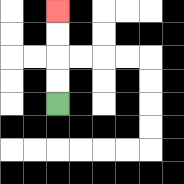{'start': '[2, 4]', 'end': '[2, 0]', 'path_directions': 'U,U,U,U', 'path_coordinates': '[[2, 4], [2, 3], [2, 2], [2, 1], [2, 0]]'}